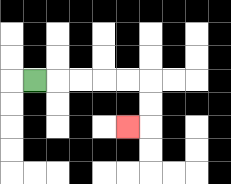{'start': '[1, 3]', 'end': '[5, 5]', 'path_directions': 'R,R,R,R,R,D,D,L', 'path_coordinates': '[[1, 3], [2, 3], [3, 3], [4, 3], [5, 3], [6, 3], [6, 4], [6, 5], [5, 5]]'}